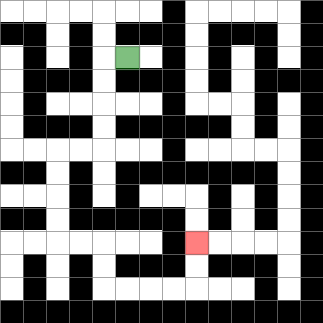{'start': '[5, 2]', 'end': '[8, 10]', 'path_directions': 'L,D,D,D,D,L,L,D,D,D,D,R,R,D,D,R,R,R,R,U,U', 'path_coordinates': '[[5, 2], [4, 2], [4, 3], [4, 4], [4, 5], [4, 6], [3, 6], [2, 6], [2, 7], [2, 8], [2, 9], [2, 10], [3, 10], [4, 10], [4, 11], [4, 12], [5, 12], [6, 12], [7, 12], [8, 12], [8, 11], [8, 10]]'}